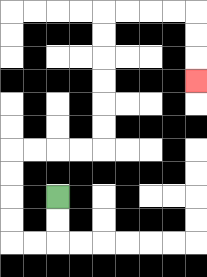{'start': '[2, 8]', 'end': '[8, 3]', 'path_directions': 'D,D,L,L,U,U,U,U,R,R,R,R,U,U,U,U,U,U,R,R,R,R,D,D,D', 'path_coordinates': '[[2, 8], [2, 9], [2, 10], [1, 10], [0, 10], [0, 9], [0, 8], [0, 7], [0, 6], [1, 6], [2, 6], [3, 6], [4, 6], [4, 5], [4, 4], [4, 3], [4, 2], [4, 1], [4, 0], [5, 0], [6, 0], [7, 0], [8, 0], [8, 1], [8, 2], [8, 3]]'}